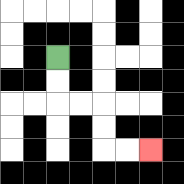{'start': '[2, 2]', 'end': '[6, 6]', 'path_directions': 'D,D,R,R,D,D,R,R', 'path_coordinates': '[[2, 2], [2, 3], [2, 4], [3, 4], [4, 4], [4, 5], [4, 6], [5, 6], [6, 6]]'}